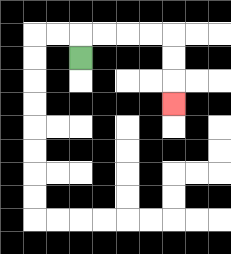{'start': '[3, 2]', 'end': '[7, 4]', 'path_directions': 'U,R,R,R,R,D,D,D', 'path_coordinates': '[[3, 2], [3, 1], [4, 1], [5, 1], [6, 1], [7, 1], [7, 2], [7, 3], [7, 4]]'}